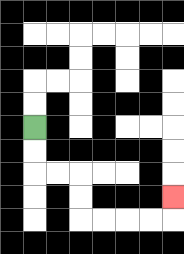{'start': '[1, 5]', 'end': '[7, 8]', 'path_directions': 'D,D,R,R,D,D,R,R,R,R,U', 'path_coordinates': '[[1, 5], [1, 6], [1, 7], [2, 7], [3, 7], [3, 8], [3, 9], [4, 9], [5, 9], [6, 9], [7, 9], [7, 8]]'}